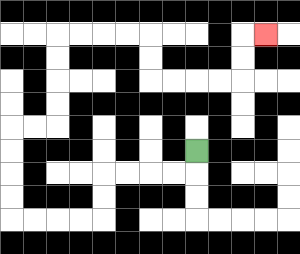{'start': '[8, 6]', 'end': '[11, 1]', 'path_directions': 'D,L,L,L,L,D,D,L,L,L,L,U,U,U,U,R,R,U,U,U,U,R,R,R,R,D,D,R,R,R,R,U,U,R', 'path_coordinates': '[[8, 6], [8, 7], [7, 7], [6, 7], [5, 7], [4, 7], [4, 8], [4, 9], [3, 9], [2, 9], [1, 9], [0, 9], [0, 8], [0, 7], [0, 6], [0, 5], [1, 5], [2, 5], [2, 4], [2, 3], [2, 2], [2, 1], [3, 1], [4, 1], [5, 1], [6, 1], [6, 2], [6, 3], [7, 3], [8, 3], [9, 3], [10, 3], [10, 2], [10, 1], [11, 1]]'}